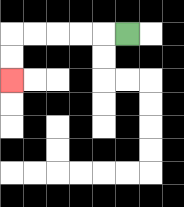{'start': '[5, 1]', 'end': '[0, 3]', 'path_directions': 'L,L,L,L,L,D,D', 'path_coordinates': '[[5, 1], [4, 1], [3, 1], [2, 1], [1, 1], [0, 1], [0, 2], [0, 3]]'}